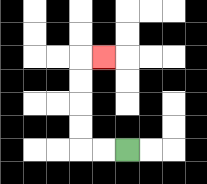{'start': '[5, 6]', 'end': '[4, 2]', 'path_directions': 'L,L,U,U,U,U,R', 'path_coordinates': '[[5, 6], [4, 6], [3, 6], [3, 5], [3, 4], [3, 3], [3, 2], [4, 2]]'}